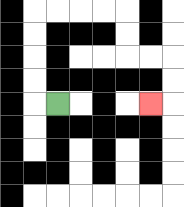{'start': '[2, 4]', 'end': '[6, 4]', 'path_directions': 'L,U,U,U,U,R,R,R,R,D,D,R,R,D,D,L', 'path_coordinates': '[[2, 4], [1, 4], [1, 3], [1, 2], [1, 1], [1, 0], [2, 0], [3, 0], [4, 0], [5, 0], [5, 1], [5, 2], [6, 2], [7, 2], [7, 3], [7, 4], [6, 4]]'}